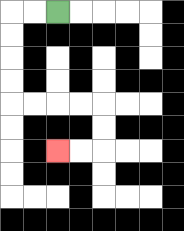{'start': '[2, 0]', 'end': '[2, 6]', 'path_directions': 'L,L,D,D,D,D,R,R,R,R,D,D,L,L', 'path_coordinates': '[[2, 0], [1, 0], [0, 0], [0, 1], [0, 2], [0, 3], [0, 4], [1, 4], [2, 4], [3, 4], [4, 4], [4, 5], [4, 6], [3, 6], [2, 6]]'}